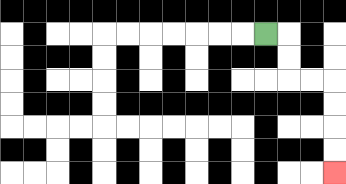{'start': '[11, 1]', 'end': '[14, 7]', 'path_directions': 'R,D,D,R,R,D,D,D,D', 'path_coordinates': '[[11, 1], [12, 1], [12, 2], [12, 3], [13, 3], [14, 3], [14, 4], [14, 5], [14, 6], [14, 7]]'}